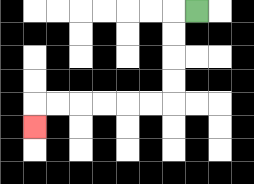{'start': '[8, 0]', 'end': '[1, 5]', 'path_directions': 'L,D,D,D,D,L,L,L,L,L,L,D', 'path_coordinates': '[[8, 0], [7, 0], [7, 1], [7, 2], [7, 3], [7, 4], [6, 4], [5, 4], [4, 4], [3, 4], [2, 4], [1, 4], [1, 5]]'}